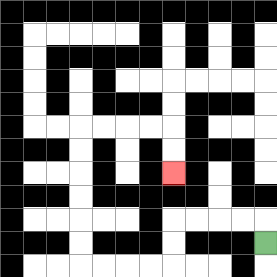{'start': '[11, 10]', 'end': '[7, 7]', 'path_directions': 'U,L,L,L,L,D,D,L,L,L,L,U,U,U,U,U,U,R,R,R,R,D,D', 'path_coordinates': '[[11, 10], [11, 9], [10, 9], [9, 9], [8, 9], [7, 9], [7, 10], [7, 11], [6, 11], [5, 11], [4, 11], [3, 11], [3, 10], [3, 9], [3, 8], [3, 7], [3, 6], [3, 5], [4, 5], [5, 5], [6, 5], [7, 5], [7, 6], [7, 7]]'}